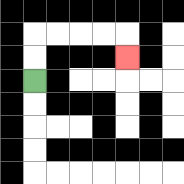{'start': '[1, 3]', 'end': '[5, 2]', 'path_directions': 'U,U,R,R,R,R,D', 'path_coordinates': '[[1, 3], [1, 2], [1, 1], [2, 1], [3, 1], [4, 1], [5, 1], [5, 2]]'}